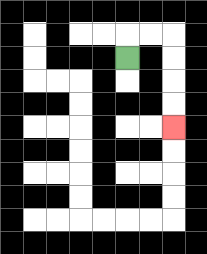{'start': '[5, 2]', 'end': '[7, 5]', 'path_directions': 'U,R,R,D,D,D,D', 'path_coordinates': '[[5, 2], [5, 1], [6, 1], [7, 1], [7, 2], [7, 3], [7, 4], [7, 5]]'}